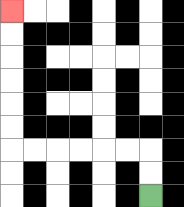{'start': '[6, 8]', 'end': '[0, 0]', 'path_directions': 'U,U,L,L,L,L,L,L,U,U,U,U,U,U', 'path_coordinates': '[[6, 8], [6, 7], [6, 6], [5, 6], [4, 6], [3, 6], [2, 6], [1, 6], [0, 6], [0, 5], [0, 4], [0, 3], [0, 2], [0, 1], [0, 0]]'}